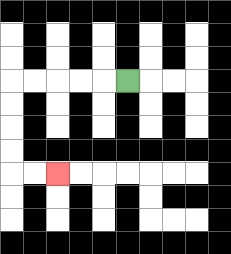{'start': '[5, 3]', 'end': '[2, 7]', 'path_directions': 'L,L,L,L,L,D,D,D,D,R,R', 'path_coordinates': '[[5, 3], [4, 3], [3, 3], [2, 3], [1, 3], [0, 3], [0, 4], [0, 5], [0, 6], [0, 7], [1, 7], [2, 7]]'}